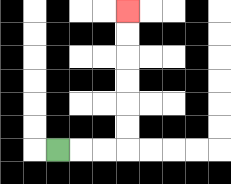{'start': '[2, 6]', 'end': '[5, 0]', 'path_directions': 'R,R,R,U,U,U,U,U,U', 'path_coordinates': '[[2, 6], [3, 6], [4, 6], [5, 6], [5, 5], [5, 4], [5, 3], [5, 2], [5, 1], [5, 0]]'}